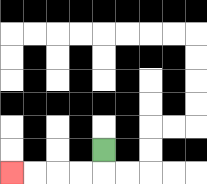{'start': '[4, 6]', 'end': '[0, 7]', 'path_directions': 'D,L,L,L,L', 'path_coordinates': '[[4, 6], [4, 7], [3, 7], [2, 7], [1, 7], [0, 7]]'}